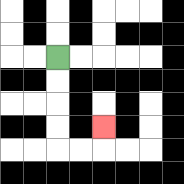{'start': '[2, 2]', 'end': '[4, 5]', 'path_directions': 'D,D,D,D,R,R,U', 'path_coordinates': '[[2, 2], [2, 3], [2, 4], [2, 5], [2, 6], [3, 6], [4, 6], [4, 5]]'}